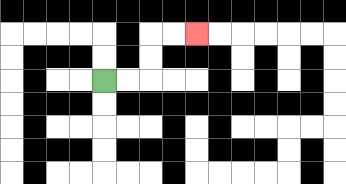{'start': '[4, 3]', 'end': '[8, 1]', 'path_directions': 'R,R,U,U,R,R', 'path_coordinates': '[[4, 3], [5, 3], [6, 3], [6, 2], [6, 1], [7, 1], [8, 1]]'}